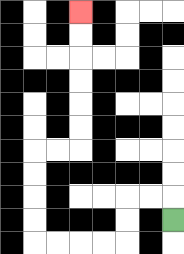{'start': '[7, 9]', 'end': '[3, 0]', 'path_directions': 'U,L,L,D,D,L,L,L,L,U,U,U,U,R,R,U,U,U,U,U,U', 'path_coordinates': '[[7, 9], [7, 8], [6, 8], [5, 8], [5, 9], [5, 10], [4, 10], [3, 10], [2, 10], [1, 10], [1, 9], [1, 8], [1, 7], [1, 6], [2, 6], [3, 6], [3, 5], [3, 4], [3, 3], [3, 2], [3, 1], [3, 0]]'}